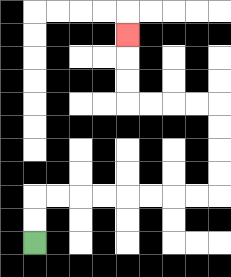{'start': '[1, 10]', 'end': '[5, 1]', 'path_directions': 'U,U,R,R,R,R,R,R,R,R,U,U,U,U,L,L,L,L,U,U,U', 'path_coordinates': '[[1, 10], [1, 9], [1, 8], [2, 8], [3, 8], [4, 8], [5, 8], [6, 8], [7, 8], [8, 8], [9, 8], [9, 7], [9, 6], [9, 5], [9, 4], [8, 4], [7, 4], [6, 4], [5, 4], [5, 3], [5, 2], [5, 1]]'}